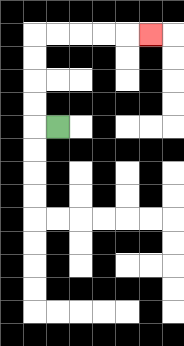{'start': '[2, 5]', 'end': '[6, 1]', 'path_directions': 'L,U,U,U,U,R,R,R,R,R', 'path_coordinates': '[[2, 5], [1, 5], [1, 4], [1, 3], [1, 2], [1, 1], [2, 1], [3, 1], [4, 1], [5, 1], [6, 1]]'}